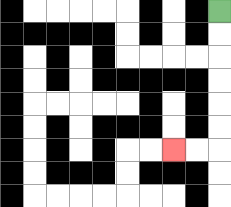{'start': '[9, 0]', 'end': '[7, 6]', 'path_directions': 'D,D,D,D,D,D,L,L', 'path_coordinates': '[[9, 0], [9, 1], [9, 2], [9, 3], [9, 4], [9, 5], [9, 6], [8, 6], [7, 6]]'}